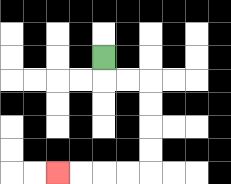{'start': '[4, 2]', 'end': '[2, 7]', 'path_directions': 'D,R,R,D,D,D,D,L,L,L,L', 'path_coordinates': '[[4, 2], [4, 3], [5, 3], [6, 3], [6, 4], [6, 5], [6, 6], [6, 7], [5, 7], [4, 7], [3, 7], [2, 7]]'}